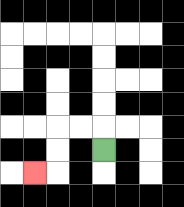{'start': '[4, 6]', 'end': '[1, 7]', 'path_directions': 'U,L,L,D,D,L', 'path_coordinates': '[[4, 6], [4, 5], [3, 5], [2, 5], [2, 6], [2, 7], [1, 7]]'}